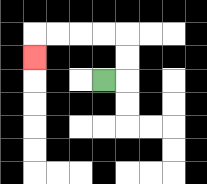{'start': '[4, 3]', 'end': '[1, 2]', 'path_directions': 'R,U,U,L,L,L,L,D', 'path_coordinates': '[[4, 3], [5, 3], [5, 2], [5, 1], [4, 1], [3, 1], [2, 1], [1, 1], [1, 2]]'}